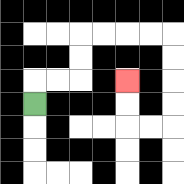{'start': '[1, 4]', 'end': '[5, 3]', 'path_directions': 'U,R,R,U,U,R,R,R,R,D,D,D,D,L,L,U,U', 'path_coordinates': '[[1, 4], [1, 3], [2, 3], [3, 3], [3, 2], [3, 1], [4, 1], [5, 1], [6, 1], [7, 1], [7, 2], [7, 3], [7, 4], [7, 5], [6, 5], [5, 5], [5, 4], [5, 3]]'}